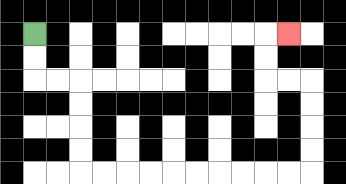{'start': '[1, 1]', 'end': '[12, 1]', 'path_directions': 'D,D,R,R,D,D,D,D,R,R,R,R,R,R,R,R,R,R,U,U,U,U,L,L,U,U,R', 'path_coordinates': '[[1, 1], [1, 2], [1, 3], [2, 3], [3, 3], [3, 4], [3, 5], [3, 6], [3, 7], [4, 7], [5, 7], [6, 7], [7, 7], [8, 7], [9, 7], [10, 7], [11, 7], [12, 7], [13, 7], [13, 6], [13, 5], [13, 4], [13, 3], [12, 3], [11, 3], [11, 2], [11, 1], [12, 1]]'}